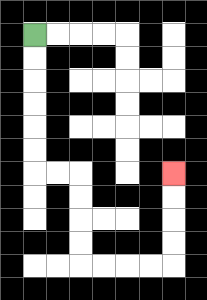{'start': '[1, 1]', 'end': '[7, 7]', 'path_directions': 'D,D,D,D,D,D,R,R,D,D,D,D,R,R,R,R,U,U,U,U', 'path_coordinates': '[[1, 1], [1, 2], [1, 3], [1, 4], [1, 5], [1, 6], [1, 7], [2, 7], [3, 7], [3, 8], [3, 9], [3, 10], [3, 11], [4, 11], [5, 11], [6, 11], [7, 11], [7, 10], [7, 9], [7, 8], [7, 7]]'}